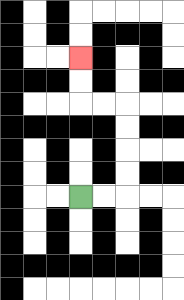{'start': '[3, 8]', 'end': '[3, 2]', 'path_directions': 'R,R,U,U,U,U,L,L,U,U', 'path_coordinates': '[[3, 8], [4, 8], [5, 8], [5, 7], [5, 6], [5, 5], [5, 4], [4, 4], [3, 4], [3, 3], [3, 2]]'}